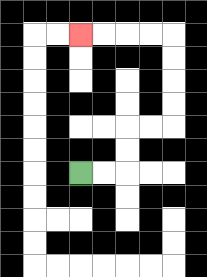{'start': '[3, 7]', 'end': '[3, 1]', 'path_directions': 'R,R,U,U,R,R,U,U,U,U,L,L,L,L', 'path_coordinates': '[[3, 7], [4, 7], [5, 7], [5, 6], [5, 5], [6, 5], [7, 5], [7, 4], [7, 3], [7, 2], [7, 1], [6, 1], [5, 1], [4, 1], [3, 1]]'}